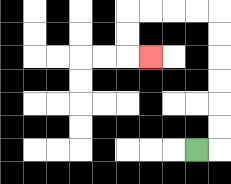{'start': '[8, 6]', 'end': '[6, 2]', 'path_directions': 'R,U,U,U,U,U,U,L,L,L,L,D,D,R', 'path_coordinates': '[[8, 6], [9, 6], [9, 5], [9, 4], [9, 3], [9, 2], [9, 1], [9, 0], [8, 0], [7, 0], [6, 0], [5, 0], [5, 1], [5, 2], [6, 2]]'}